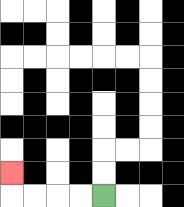{'start': '[4, 8]', 'end': '[0, 7]', 'path_directions': 'L,L,L,L,U', 'path_coordinates': '[[4, 8], [3, 8], [2, 8], [1, 8], [0, 8], [0, 7]]'}